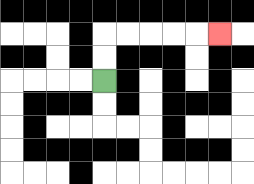{'start': '[4, 3]', 'end': '[9, 1]', 'path_directions': 'U,U,R,R,R,R,R', 'path_coordinates': '[[4, 3], [4, 2], [4, 1], [5, 1], [6, 1], [7, 1], [8, 1], [9, 1]]'}